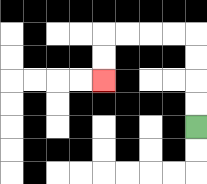{'start': '[8, 5]', 'end': '[4, 3]', 'path_directions': 'U,U,U,U,L,L,L,L,D,D', 'path_coordinates': '[[8, 5], [8, 4], [8, 3], [8, 2], [8, 1], [7, 1], [6, 1], [5, 1], [4, 1], [4, 2], [4, 3]]'}